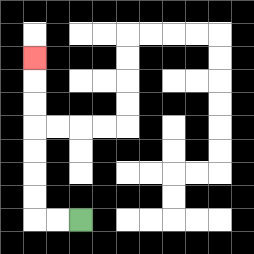{'start': '[3, 9]', 'end': '[1, 2]', 'path_directions': 'L,L,U,U,U,U,U,U,U', 'path_coordinates': '[[3, 9], [2, 9], [1, 9], [1, 8], [1, 7], [1, 6], [1, 5], [1, 4], [1, 3], [1, 2]]'}